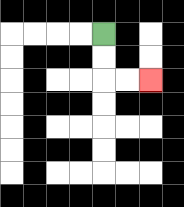{'start': '[4, 1]', 'end': '[6, 3]', 'path_directions': 'D,D,R,R', 'path_coordinates': '[[4, 1], [4, 2], [4, 3], [5, 3], [6, 3]]'}